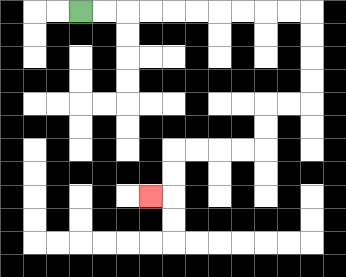{'start': '[3, 0]', 'end': '[6, 8]', 'path_directions': 'R,R,R,R,R,R,R,R,R,R,D,D,D,D,L,L,D,D,L,L,L,L,D,D,L', 'path_coordinates': '[[3, 0], [4, 0], [5, 0], [6, 0], [7, 0], [8, 0], [9, 0], [10, 0], [11, 0], [12, 0], [13, 0], [13, 1], [13, 2], [13, 3], [13, 4], [12, 4], [11, 4], [11, 5], [11, 6], [10, 6], [9, 6], [8, 6], [7, 6], [7, 7], [7, 8], [6, 8]]'}